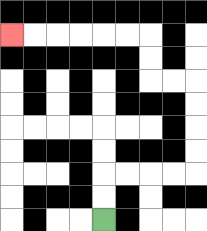{'start': '[4, 9]', 'end': '[0, 1]', 'path_directions': 'U,U,R,R,R,R,U,U,U,U,L,L,U,U,L,L,L,L,L,L', 'path_coordinates': '[[4, 9], [4, 8], [4, 7], [5, 7], [6, 7], [7, 7], [8, 7], [8, 6], [8, 5], [8, 4], [8, 3], [7, 3], [6, 3], [6, 2], [6, 1], [5, 1], [4, 1], [3, 1], [2, 1], [1, 1], [0, 1]]'}